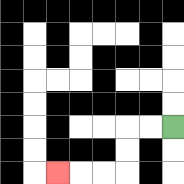{'start': '[7, 5]', 'end': '[2, 7]', 'path_directions': 'L,L,D,D,L,L,L', 'path_coordinates': '[[7, 5], [6, 5], [5, 5], [5, 6], [5, 7], [4, 7], [3, 7], [2, 7]]'}